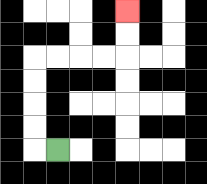{'start': '[2, 6]', 'end': '[5, 0]', 'path_directions': 'L,U,U,U,U,R,R,R,R,U,U', 'path_coordinates': '[[2, 6], [1, 6], [1, 5], [1, 4], [1, 3], [1, 2], [2, 2], [3, 2], [4, 2], [5, 2], [5, 1], [5, 0]]'}